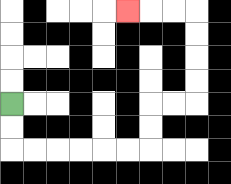{'start': '[0, 4]', 'end': '[5, 0]', 'path_directions': 'D,D,R,R,R,R,R,R,U,U,R,R,U,U,U,U,L,L,L', 'path_coordinates': '[[0, 4], [0, 5], [0, 6], [1, 6], [2, 6], [3, 6], [4, 6], [5, 6], [6, 6], [6, 5], [6, 4], [7, 4], [8, 4], [8, 3], [8, 2], [8, 1], [8, 0], [7, 0], [6, 0], [5, 0]]'}